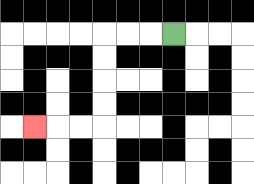{'start': '[7, 1]', 'end': '[1, 5]', 'path_directions': 'L,L,L,D,D,D,D,L,L,L', 'path_coordinates': '[[7, 1], [6, 1], [5, 1], [4, 1], [4, 2], [4, 3], [4, 4], [4, 5], [3, 5], [2, 5], [1, 5]]'}